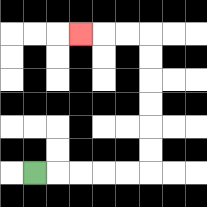{'start': '[1, 7]', 'end': '[3, 1]', 'path_directions': 'R,R,R,R,R,U,U,U,U,U,U,L,L,L', 'path_coordinates': '[[1, 7], [2, 7], [3, 7], [4, 7], [5, 7], [6, 7], [6, 6], [6, 5], [6, 4], [6, 3], [6, 2], [6, 1], [5, 1], [4, 1], [3, 1]]'}